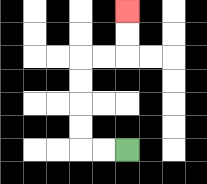{'start': '[5, 6]', 'end': '[5, 0]', 'path_directions': 'L,L,U,U,U,U,R,R,U,U', 'path_coordinates': '[[5, 6], [4, 6], [3, 6], [3, 5], [3, 4], [3, 3], [3, 2], [4, 2], [5, 2], [5, 1], [5, 0]]'}